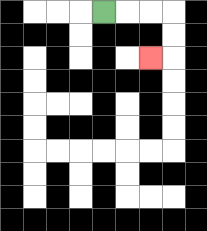{'start': '[4, 0]', 'end': '[6, 2]', 'path_directions': 'R,R,R,D,D,L', 'path_coordinates': '[[4, 0], [5, 0], [6, 0], [7, 0], [7, 1], [7, 2], [6, 2]]'}